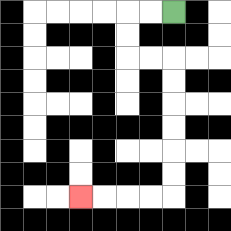{'start': '[7, 0]', 'end': '[3, 8]', 'path_directions': 'L,L,D,D,R,R,D,D,D,D,D,D,L,L,L,L', 'path_coordinates': '[[7, 0], [6, 0], [5, 0], [5, 1], [5, 2], [6, 2], [7, 2], [7, 3], [7, 4], [7, 5], [7, 6], [7, 7], [7, 8], [6, 8], [5, 8], [4, 8], [3, 8]]'}